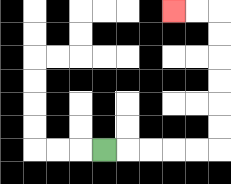{'start': '[4, 6]', 'end': '[7, 0]', 'path_directions': 'R,R,R,R,R,U,U,U,U,U,U,L,L', 'path_coordinates': '[[4, 6], [5, 6], [6, 6], [7, 6], [8, 6], [9, 6], [9, 5], [9, 4], [9, 3], [9, 2], [9, 1], [9, 0], [8, 0], [7, 0]]'}